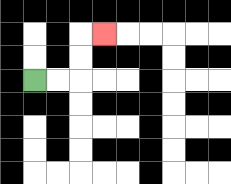{'start': '[1, 3]', 'end': '[4, 1]', 'path_directions': 'R,R,U,U,R', 'path_coordinates': '[[1, 3], [2, 3], [3, 3], [3, 2], [3, 1], [4, 1]]'}